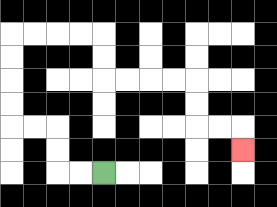{'start': '[4, 7]', 'end': '[10, 6]', 'path_directions': 'L,L,U,U,L,L,U,U,U,U,R,R,R,R,D,D,R,R,R,R,D,D,R,R,D', 'path_coordinates': '[[4, 7], [3, 7], [2, 7], [2, 6], [2, 5], [1, 5], [0, 5], [0, 4], [0, 3], [0, 2], [0, 1], [1, 1], [2, 1], [3, 1], [4, 1], [4, 2], [4, 3], [5, 3], [6, 3], [7, 3], [8, 3], [8, 4], [8, 5], [9, 5], [10, 5], [10, 6]]'}